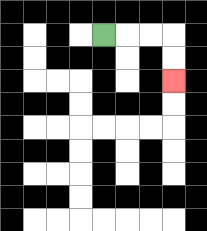{'start': '[4, 1]', 'end': '[7, 3]', 'path_directions': 'R,R,R,D,D', 'path_coordinates': '[[4, 1], [5, 1], [6, 1], [7, 1], [7, 2], [7, 3]]'}